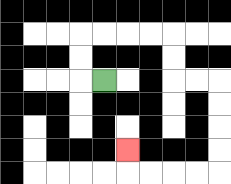{'start': '[4, 3]', 'end': '[5, 6]', 'path_directions': 'L,U,U,R,R,R,R,D,D,R,R,D,D,D,D,L,L,L,L,U', 'path_coordinates': '[[4, 3], [3, 3], [3, 2], [3, 1], [4, 1], [5, 1], [6, 1], [7, 1], [7, 2], [7, 3], [8, 3], [9, 3], [9, 4], [9, 5], [9, 6], [9, 7], [8, 7], [7, 7], [6, 7], [5, 7], [5, 6]]'}